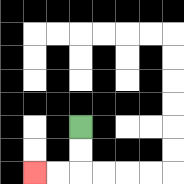{'start': '[3, 5]', 'end': '[1, 7]', 'path_directions': 'D,D,L,L', 'path_coordinates': '[[3, 5], [3, 6], [3, 7], [2, 7], [1, 7]]'}